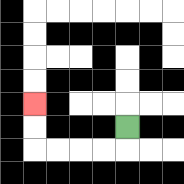{'start': '[5, 5]', 'end': '[1, 4]', 'path_directions': 'D,L,L,L,L,U,U', 'path_coordinates': '[[5, 5], [5, 6], [4, 6], [3, 6], [2, 6], [1, 6], [1, 5], [1, 4]]'}